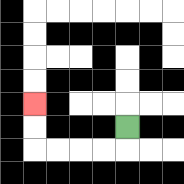{'start': '[5, 5]', 'end': '[1, 4]', 'path_directions': 'D,L,L,L,L,U,U', 'path_coordinates': '[[5, 5], [5, 6], [4, 6], [3, 6], [2, 6], [1, 6], [1, 5], [1, 4]]'}